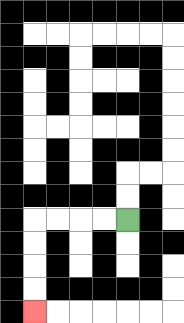{'start': '[5, 9]', 'end': '[1, 13]', 'path_directions': 'L,L,L,L,D,D,D,D', 'path_coordinates': '[[5, 9], [4, 9], [3, 9], [2, 9], [1, 9], [1, 10], [1, 11], [1, 12], [1, 13]]'}